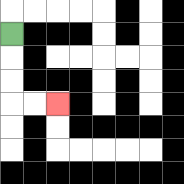{'start': '[0, 1]', 'end': '[2, 4]', 'path_directions': 'D,D,D,R,R', 'path_coordinates': '[[0, 1], [0, 2], [0, 3], [0, 4], [1, 4], [2, 4]]'}